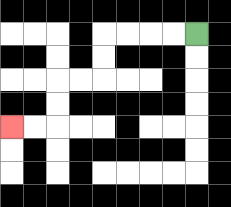{'start': '[8, 1]', 'end': '[0, 5]', 'path_directions': 'L,L,L,L,D,D,L,L,D,D,L,L', 'path_coordinates': '[[8, 1], [7, 1], [6, 1], [5, 1], [4, 1], [4, 2], [4, 3], [3, 3], [2, 3], [2, 4], [2, 5], [1, 5], [0, 5]]'}